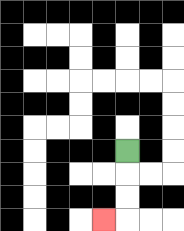{'start': '[5, 6]', 'end': '[4, 9]', 'path_directions': 'D,D,D,L', 'path_coordinates': '[[5, 6], [5, 7], [5, 8], [5, 9], [4, 9]]'}